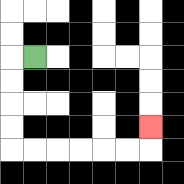{'start': '[1, 2]', 'end': '[6, 5]', 'path_directions': 'L,D,D,D,D,R,R,R,R,R,R,U', 'path_coordinates': '[[1, 2], [0, 2], [0, 3], [0, 4], [0, 5], [0, 6], [1, 6], [2, 6], [3, 6], [4, 6], [5, 6], [6, 6], [6, 5]]'}